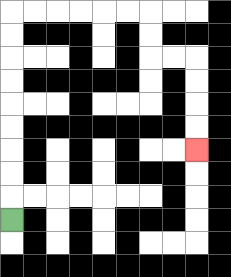{'start': '[0, 9]', 'end': '[8, 6]', 'path_directions': 'U,U,U,U,U,U,U,U,U,R,R,R,R,R,R,D,D,R,R,D,D,D,D', 'path_coordinates': '[[0, 9], [0, 8], [0, 7], [0, 6], [0, 5], [0, 4], [0, 3], [0, 2], [0, 1], [0, 0], [1, 0], [2, 0], [3, 0], [4, 0], [5, 0], [6, 0], [6, 1], [6, 2], [7, 2], [8, 2], [8, 3], [8, 4], [8, 5], [8, 6]]'}